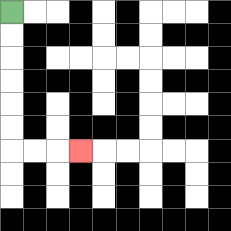{'start': '[0, 0]', 'end': '[3, 6]', 'path_directions': 'D,D,D,D,D,D,R,R,R', 'path_coordinates': '[[0, 0], [0, 1], [0, 2], [0, 3], [0, 4], [0, 5], [0, 6], [1, 6], [2, 6], [3, 6]]'}